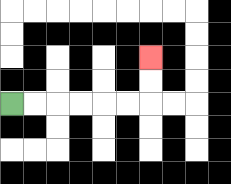{'start': '[0, 4]', 'end': '[6, 2]', 'path_directions': 'R,R,R,R,R,R,U,U', 'path_coordinates': '[[0, 4], [1, 4], [2, 4], [3, 4], [4, 4], [5, 4], [6, 4], [6, 3], [6, 2]]'}